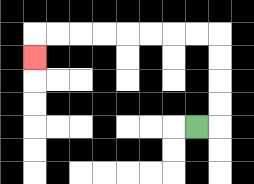{'start': '[8, 5]', 'end': '[1, 2]', 'path_directions': 'R,U,U,U,U,L,L,L,L,L,L,L,L,D', 'path_coordinates': '[[8, 5], [9, 5], [9, 4], [9, 3], [9, 2], [9, 1], [8, 1], [7, 1], [6, 1], [5, 1], [4, 1], [3, 1], [2, 1], [1, 1], [1, 2]]'}